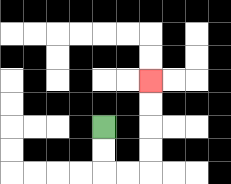{'start': '[4, 5]', 'end': '[6, 3]', 'path_directions': 'D,D,R,R,U,U,U,U', 'path_coordinates': '[[4, 5], [4, 6], [4, 7], [5, 7], [6, 7], [6, 6], [6, 5], [6, 4], [6, 3]]'}